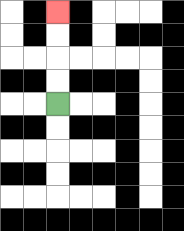{'start': '[2, 4]', 'end': '[2, 0]', 'path_directions': 'U,U,U,U', 'path_coordinates': '[[2, 4], [2, 3], [2, 2], [2, 1], [2, 0]]'}